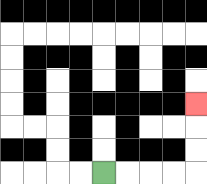{'start': '[4, 7]', 'end': '[8, 4]', 'path_directions': 'R,R,R,R,U,U,U', 'path_coordinates': '[[4, 7], [5, 7], [6, 7], [7, 7], [8, 7], [8, 6], [8, 5], [8, 4]]'}